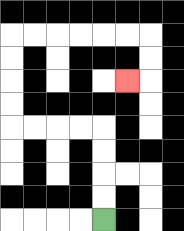{'start': '[4, 9]', 'end': '[5, 3]', 'path_directions': 'U,U,U,U,L,L,L,L,U,U,U,U,R,R,R,R,R,R,D,D,L', 'path_coordinates': '[[4, 9], [4, 8], [4, 7], [4, 6], [4, 5], [3, 5], [2, 5], [1, 5], [0, 5], [0, 4], [0, 3], [0, 2], [0, 1], [1, 1], [2, 1], [3, 1], [4, 1], [5, 1], [6, 1], [6, 2], [6, 3], [5, 3]]'}